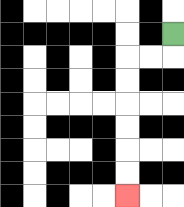{'start': '[7, 1]', 'end': '[5, 8]', 'path_directions': 'D,L,L,D,D,D,D,D,D', 'path_coordinates': '[[7, 1], [7, 2], [6, 2], [5, 2], [5, 3], [5, 4], [5, 5], [5, 6], [5, 7], [5, 8]]'}